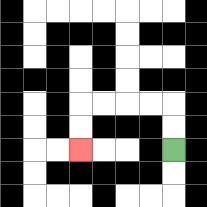{'start': '[7, 6]', 'end': '[3, 6]', 'path_directions': 'U,U,L,L,L,L,D,D', 'path_coordinates': '[[7, 6], [7, 5], [7, 4], [6, 4], [5, 4], [4, 4], [3, 4], [3, 5], [3, 6]]'}